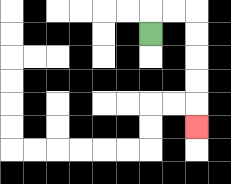{'start': '[6, 1]', 'end': '[8, 5]', 'path_directions': 'U,R,R,D,D,D,D,D', 'path_coordinates': '[[6, 1], [6, 0], [7, 0], [8, 0], [8, 1], [8, 2], [8, 3], [8, 4], [8, 5]]'}